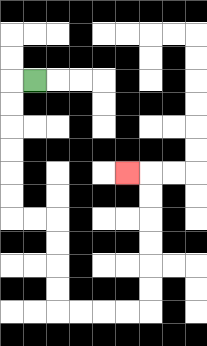{'start': '[1, 3]', 'end': '[5, 7]', 'path_directions': 'L,D,D,D,D,D,D,R,R,D,D,D,D,R,R,R,R,U,U,U,U,U,U,L', 'path_coordinates': '[[1, 3], [0, 3], [0, 4], [0, 5], [0, 6], [0, 7], [0, 8], [0, 9], [1, 9], [2, 9], [2, 10], [2, 11], [2, 12], [2, 13], [3, 13], [4, 13], [5, 13], [6, 13], [6, 12], [6, 11], [6, 10], [6, 9], [6, 8], [6, 7], [5, 7]]'}